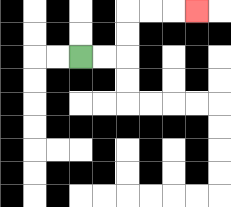{'start': '[3, 2]', 'end': '[8, 0]', 'path_directions': 'R,R,U,U,R,R,R', 'path_coordinates': '[[3, 2], [4, 2], [5, 2], [5, 1], [5, 0], [6, 0], [7, 0], [8, 0]]'}